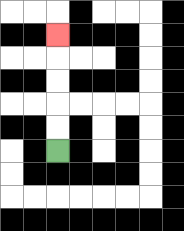{'start': '[2, 6]', 'end': '[2, 1]', 'path_directions': 'U,U,U,U,U', 'path_coordinates': '[[2, 6], [2, 5], [2, 4], [2, 3], [2, 2], [2, 1]]'}